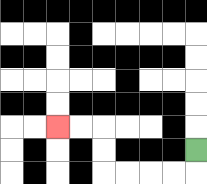{'start': '[8, 6]', 'end': '[2, 5]', 'path_directions': 'D,L,L,L,L,U,U,L,L', 'path_coordinates': '[[8, 6], [8, 7], [7, 7], [6, 7], [5, 7], [4, 7], [4, 6], [4, 5], [3, 5], [2, 5]]'}